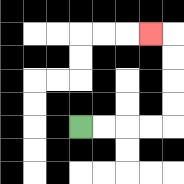{'start': '[3, 5]', 'end': '[6, 1]', 'path_directions': 'R,R,R,R,U,U,U,U,L', 'path_coordinates': '[[3, 5], [4, 5], [5, 5], [6, 5], [7, 5], [7, 4], [7, 3], [7, 2], [7, 1], [6, 1]]'}